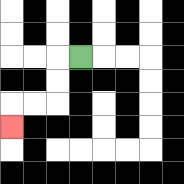{'start': '[3, 2]', 'end': '[0, 5]', 'path_directions': 'L,D,D,L,L,D', 'path_coordinates': '[[3, 2], [2, 2], [2, 3], [2, 4], [1, 4], [0, 4], [0, 5]]'}